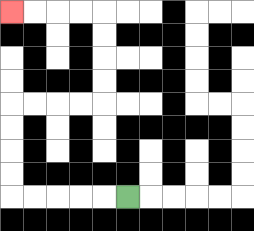{'start': '[5, 8]', 'end': '[0, 0]', 'path_directions': 'L,L,L,L,L,U,U,U,U,R,R,R,R,U,U,U,U,L,L,L,L', 'path_coordinates': '[[5, 8], [4, 8], [3, 8], [2, 8], [1, 8], [0, 8], [0, 7], [0, 6], [0, 5], [0, 4], [1, 4], [2, 4], [3, 4], [4, 4], [4, 3], [4, 2], [4, 1], [4, 0], [3, 0], [2, 0], [1, 0], [0, 0]]'}